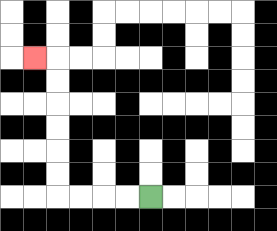{'start': '[6, 8]', 'end': '[1, 2]', 'path_directions': 'L,L,L,L,U,U,U,U,U,U,L', 'path_coordinates': '[[6, 8], [5, 8], [4, 8], [3, 8], [2, 8], [2, 7], [2, 6], [2, 5], [2, 4], [2, 3], [2, 2], [1, 2]]'}